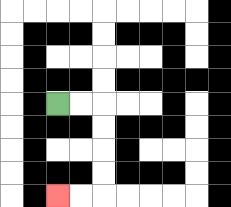{'start': '[2, 4]', 'end': '[2, 8]', 'path_directions': 'R,R,D,D,D,D,L,L', 'path_coordinates': '[[2, 4], [3, 4], [4, 4], [4, 5], [4, 6], [4, 7], [4, 8], [3, 8], [2, 8]]'}